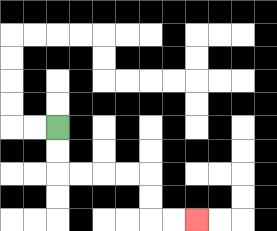{'start': '[2, 5]', 'end': '[8, 9]', 'path_directions': 'D,D,R,R,R,R,D,D,R,R', 'path_coordinates': '[[2, 5], [2, 6], [2, 7], [3, 7], [4, 7], [5, 7], [6, 7], [6, 8], [6, 9], [7, 9], [8, 9]]'}